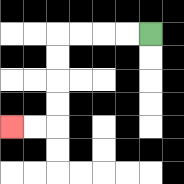{'start': '[6, 1]', 'end': '[0, 5]', 'path_directions': 'L,L,L,L,D,D,D,D,L,L', 'path_coordinates': '[[6, 1], [5, 1], [4, 1], [3, 1], [2, 1], [2, 2], [2, 3], [2, 4], [2, 5], [1, 5], [0, 5]]'}